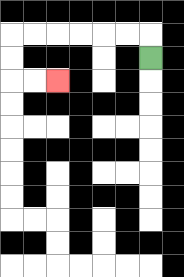{'start': '[6, 2]', 'end': '[2, 3]', 'path_directions': 'U,L,L,L,L,L,L,D,D,R,R', 'path_coordinates': '[[6, 2], [6, 1], [5, 1], [4, 1], [3, 1], [2, 1], [1, 1], [0, 1], [0, 2], [0, 3], [1, 3], [2, 3]]'}